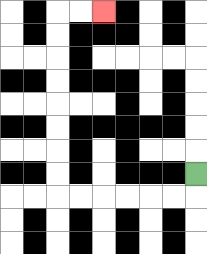{'start': '[8, 7]', 'end': '[4, 0]', 'path_directions': 'D,L,L,L,L,L,L,U,U,U,U,U,U,U,U,R,R', 'path_coordinates': '[[8, 7], [8, 8], [7, 8], [6, 8], [5, 8], [4, 8], [3, 8], [2, 8], [2, 7], [2, 6], [2, 5], [2, 4], [2, 3], [2, 2], [2, 1], [2, 0], [3, 0], [4, 0]]'}